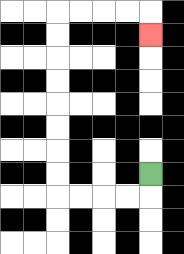{'start': '[6, 7]', 'end': '[6, 1]', 'path_directions': 'D,L,L,L,L,U,U,U,U,U,U,U,U,R,R,R,R,D', 'path_coordinates': '[[6, 7], [6, 8], [5, 8], [4, 8], [3, 8], [2, 8], [2, 7], [2, 6], [2, 5], [2, 4], [2, 3], [2, 2], [2, 1], [2, 0], [3, 0], [4, 0], [5, 0], [6, 0], [6, 1]]'}